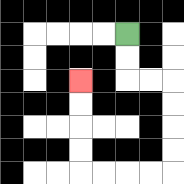{'start': '[5, 1]', 'end': '[3, 3]', 'path_directions': 'D,D,R,R,D,D,D,D,L,L,L,L,U,U,U,U', 'path_coordinates': '[[5, 1], [5, 2], [5, 3], [6, 3], [7, 3], [7, 4], [7, 5], [7, 6], [7, 7], [6, 7], [5, 7], [4, 7], [3, 7], [3, 6], [3, 5], [3, 4], [3, 3]]'}